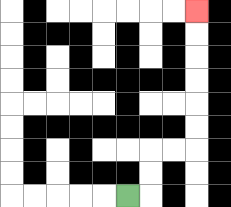{'start': '[5, 8]', 'end': '[8, 0]', 'path_directions': 'R,U,U,R,R,U,U,U,U,U,U', 'path_coordinates': '[[5, 8], [6, 8], [6, 7], [6, 6], [7, 6], [8, 6], [8, 5], [8, 4], [8, 3], [8, 2], [8, 1], [8, 0]]'}